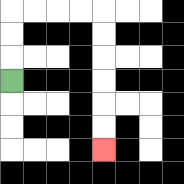{'start': '[0, 3]', 'end': '[4, 6]', 'path_directions': 'U,U,U,R,R,R,R,D,D,D,D,D,D', 'path_coordinates': '[[0, 3], [0, 2], [0, 1], [0, 0], [1, 0], [2, 0], [3, 0], [4, 0], [4, 1], [4, 2], [4, 3], [4, 4], [4, 5], [4, 6]]'}